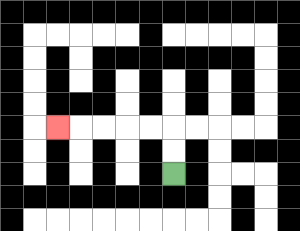{'start': '[7, 7]', 'end': '[2, 5]', 'path_directions': 'U,U,L,L,L,L,L', 'path_coordinates': '[[7, 7], [7, 6], [7, 5], [6, 5], [5, 5], [4, 5], [3, 5], [2, 5]]'}